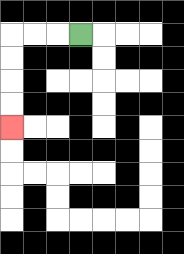{'start': '[3, 1]', 'end': '[0, 5]', 'path_directions': 'L,L,L,D,D,D,D', 'path_coordinates': '[[3, 1], [2, 1], [1, 1], [0, 1], [0, 2], [0, 3], [0, 4], [0, 5]]'}